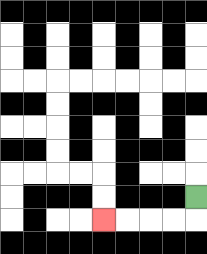{'start': '[8, 8]', 'end': '[4, 9]', 'path_directions': 'D,L,L,L,L', 'path_coordinates': '[[8, 8], [8, 9], [7, 9], [6, 9], [5, 9], [4, 9]]'}